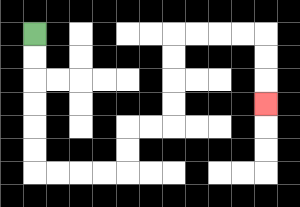{'start': '[1, 1]', 'end': '[11, 4]', 'path_directions': 'D,D,D,D,D,D,R,R,R,R,U,U,R,R,U,U,U,U,R,R,R,R,D,D,D', 'path_coordinates': '[[1, 1], [1, 2], [1, 3], [1, 4], [1, 5], [1, 6], [1, 7], [2, 7], [3, 7], [4, 7], [5, 7], [5, 6], [5, 5], [6, 5], [7, 5], [7, 4], [7, 3], [7, 2], [7, 1], [8, 1], [9, 1], [10, 1], [11, 1], [11, 2], [11, 3], [11, 4]]'}